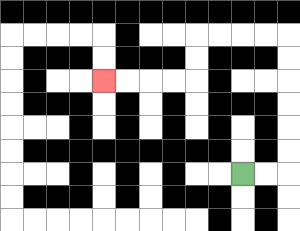{'start': '[10, 7]', 'end': '[4, 3]', 'path_directions': 'R,R,U,U,U,U,U,U,L,L,L,L,D,D,L,L,L,L', 'path_coordinates': '[[10, 7], [11, 7], [12, 7], [12, 6], [12, 5], [12, 4], [12, 3], [12, 2], [12, 1], [11, 1], [10, 1], [9, 1], [8, 1], [8, 2], [8, 3], [7, 3], [6, 3], [5, 3], [4, 3]]'}